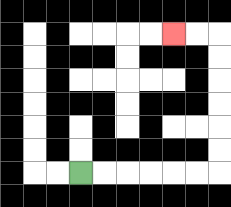{'start': '[3, 7]', 'end': '[7, 1]', 'path_directions': 'R,R,R,R,R,R,U,U,U,U,U,U,L,L', 'path_coordinates': '[[3, 7], [4, 7], [5, 7], [6, 7], [7, 7], [8, 7], [9, 7], [9, 6], [9, 5], [9, 4], [9, 3], [9, 2], [9, 1], [8, 1], [7, 1]]'}